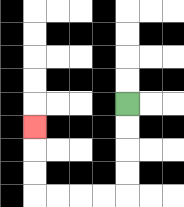{'start': '[5, 4]', 'end': '[1, 5]', 'path_directions': 'D,D,D,D,L,L,L,L,U,U,U', 'path_coordinates': '[[5, 4], [5, 5], [5, 6], [5, 7], [5, 8], [4, 8], [3, 8], [2, 8], [1, 8], [1, 7], [1, 6], [1, 5]]'}